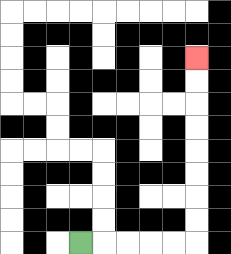{'start': '[3, 10]', 'end': '[8, 2]', 'path_directions': 'R,R,R,R,R,U,U,U,U,U,U,U,U', 'path_coordinates': '[[3, 10], [4, 10], [5, 10], [6, 10], [7, 10], [8, 10], [8, 9], [8, 8], [8, 7], [8, 6], [8, 5], [8, 4], [8, 3], [8, 2]]'}